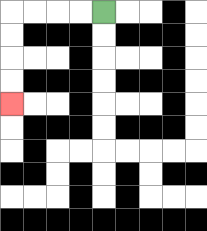{'start': '[4, 0]', 'end': '[0, 4]', 'path_directions': 'L,L,L,L,D,D,D,D', 'path_coordinates': '[[4, 0], [3, 0], [2, 0], [1, 0], [0, 0], [0, 1], [0, 2], [0, 3], [0, 4]]'}